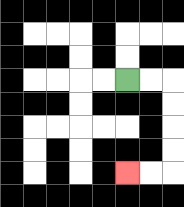{'start': '[5, 3]', 'end': '[5, 7]', 'path_directions': 'R,R,D,D,D,D,L,L', 'path_coordinates': '[[5, 3], [6, 3], [7, 3], [7, 4], [7, 5], [7, 6], [7, 7], [6, 7], [5, 7]]'}